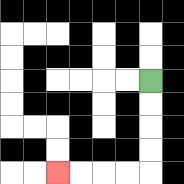{'start': '[6, 3]', 'end': '[2, 7]', 'path_directions': 'D,D,D,D,L,L,L,L', 'path_coordinates': '[[6, 3], [6, 4], [6, 5], [6, 6], [6, 7], [5, 7], [4, 7], [3, 7], [2, 7]]'}